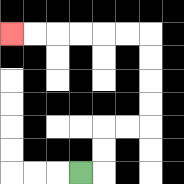{'start': '[3, 7]', 'end': '[0, 1]', 'path_directions': 'R,U,U,R,R,U,U,U,U,L,L,L,L,L,L', 'path_coordinates': '[[3, 7], [4, 7], [4, 6], [4, 5], [5, 5], [6, 5], [6, 4], [6, 3], [6, 2], [6, 1], [5, 1], [4, 1], [3, 1], [2, 1], [1, 1], [0, 1]]'}